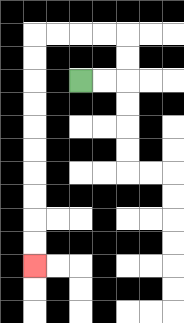{'start': '[3, 3]', 'end': '[1, 11]', 'path_directions': 'R,R,U,U,L,L,L,L,D,D,D,D,D,D,D,D,D,D', 'path_coordinates': '[[3, 3], [4, 3], [5, 3], [5, 2], [5, 1], [4, 1], [3, 1], [2, 1], [1, 1], [1, 2], [1, 3], [1, 4], [1, 5], [1, 6], [1, 7], [1, 8], [1, 9], [1, 10], [1, 11]]'}